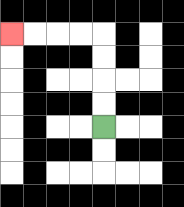{'start': '[4, 5]', 'end': '[0, 1]', 'path_directions': 'U,U,U,U,L,L,L,L', 'path_coordinates': '[[4, 5], [4, 4], [4, 3], [4, 2], [4, 1], [3, 1], [2, 1], [1, 1], [0, 1]]'}